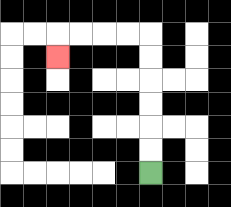{'start': '[6, 7]', 'end': '[2, 2]', 'path_directions': 'U,U,U,U,U,U,L,L,L,L,D', 'path_coordinates': '[[6, 7], [6, 6], [6, 5], [6, 4], [6, 3], [6, 2], [6, 1], [5, 1], [4, 1], [3, 1], [2, 1], [2, 2]]'}